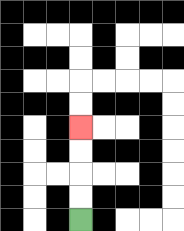{'start': '[3, 9]', 'end': '[3, 5]', 'path_directions': 'U,U,U,U', 'path_coordinates': '[[3, 9], [3, 8], [3, 7], [3, 6], [3, 5]]'}